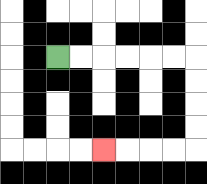{'start': '[2, 2]', 'end': '[4, 6]', 'path_directions': 'R,R,R,R,R,R,D,D,D,D,L,L,L,L', 'path_coordinates': '[[2, 2], [3, 2], [4, 2], [5, 2], [6, 2], [7, 2], [8, 2], [8, 3], [8, 4], [8, 5], [8, 6], [7, 6], [6, 6], [5, 6], [4, 6]]'}